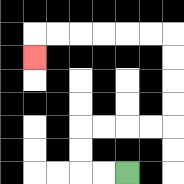{'start': '[5, 7]', 'end': '[1, 2]', 'path_directions': 'L,L,U,U,R,R,R,R,U,U,U,U,L,L,L,L,L,L,D', 'path_coordinates': '[[5, 7], [4, 7], [3, 7], [3, 6], [3, 5], [4, 5], [5, 5], [6, 5], [7, 5], [7, 4], [7, 3], [7, 2], [7, 1], [6, 1], [5, 1], [4, 1], [3, 1], [2, 1], [1, 1], [1, 2]]'}